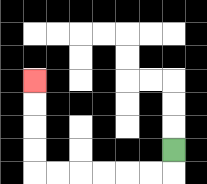{'start': '[7, 6]', 'end': '[1, 3]', 'path_directions': 'D,L,L,L,L,L,L,U,U,U,U', 'path_coordinates': '[[7, 6], [7, 7], [6, 7], [5, 7], [4, 7], [3, 7], [2, 7], [1, 7], [1, 6], [1, 5], [1, 4], [1, 3]]'}